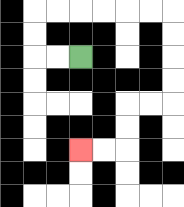{'start': '[3, 2]', 'end': '[3, 6]', 'path_directions': 'L,L,U,U,R,R,R,R,R,R,D,D,D,D,L,L,D,D,L,L', 'path_coordinates': '[[3, 2], [2, 2], [1, 2], [1, 1], [1, 0], [2, 0], [3, 0], [4, 0], [5, 0], [6, 0], [7, 0], [7, 1], [7, 2], [7, 3], [7, 4], [6, 4], [5, 4], [5, 5], [5, 6], [4, 6], [3, 6]]'}